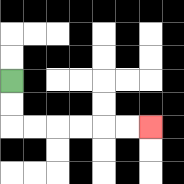{'start': '[0, 3]', 'end': '[6, 5]', 'path_directions': 'D,D,R,R,R,R,R,R', 'path_coordinates': '[[0, 3], [0, 4], [0, 5], [1, 5], [2, 5], [3, 5], [4, 5], [5, 5], [6, 5]]'}